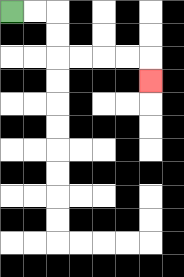{'start': '[0, 0]', 'end': '[6, 3]', 'path_directions': 'R,R,D,D,R,R,R,R,D', 'path_coordinates': '[[0, 0], [1, 0], [2, 0], [2, 1], [2, 2], [3, 2], [4, 2], [5, 2], [6, 2], [6, 3]]'}